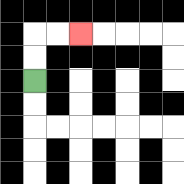{'start': '[1, 3]', 'end': '[3, 1]', 'path_directions': 'U,U,R,R', 'path_coordinates': '[[1, 3], [1, 2], [1, 1], [2, 1], [3, 1]]'}